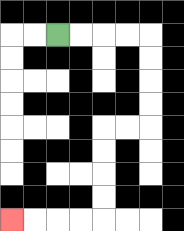{'start': '[2, 1]', 'end': '[0, 9]', 'path_directions': 'R,R,R,R,D,D,D,D,L,L,D,D,D,D,L,L,L,L', 'path_coordinates': '[[2, 1], [3, 1], [4, 1], [5, 1], [6, 1], [6, 2], [6, 3], [6, 4], [6, 5], [5, 5], [4, 5], [4, 6], [4, 7], [4, 8], [4, 9], [3, 9], [2, 9], [1, 9], [0, 9]]'}